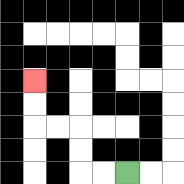{'start': '[5, 7]', 'end': '[1, 3]', 'path_directions': 'L,L,U,U,L,L,U,U', 'path_coordinates': '[[5, 7], [4, 7], [3, 7], [3, 6], [3, 5], [2, 5], [1, 5], [1, 4], [1, 3]]'}